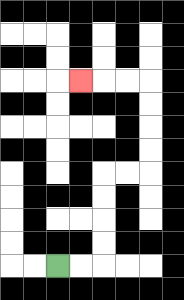{'start': '[2, 11]', 'end': '[3, 3]', 'path_directions': 'R,R,U,U,U,U,R,R,U,U,U,U,L,L,L', 'path_coordinates': '[[2, 11], [3, 11], [4, 11], [4, 10], [4, 9], [4, 8], [4, 7], [5, 7], [6, 7], [6, 6], [6, 5], [6, 4], [6, 3], [5, 3], [4, 3], [3, 3]]'}